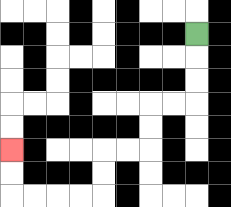{'start': '[8, 1]', 'end': '[0, 6]', 'path_directions': 'D,D,D,L,L,D,D,L,L,D,D,L,L,L,L,U,U', 'path_coordinates': '[[8, 1], [8, 2], [8, 3], [8, 4], [7, 4], [6, 4], [6, 5], [6, 6], [5, 6], [4, 6], [4, 7], [4, 8], [3, 8], [2, 8], [1, 8], [0, 8], [0, 7], [0, 6]]'}